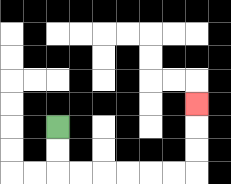{'start': '[2, 5]', 'end': '[8, 4]', 'path_directions': 'D,D,R,R,R,R,R,R,U,U,U', 'path_coordinates': '[[2, 5], [2, 6], [2, 7], [3, 7], [4, 7], [5, 7], [6, 7], [7, 7], [8, 7], [8, 6], [8, 5], [8, 4]]'}